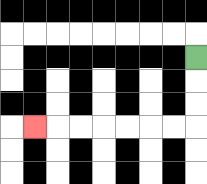{'start': '[8, 2]', 'end': '[1, 5]', 'path_directions': 'D,D,D,L,L,L,L,L,L,L', 'path_coordinates': '[[8, 2], [8, 3], [8, 4], [8, 5], [7, 5], [6, 5], [5, 5], [4, 5], [3, 5], [2, 5], [1, 5]]'}